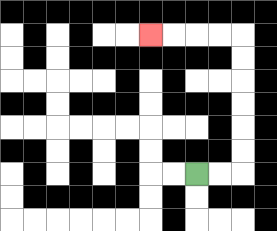{'start': '[8, 7]', 'end': '[6, 1]', 'path_directions': 'R,R,U,U,U,U,U,U,L,L,L,L', 'path_coordinates': '[[8, 7], [9, 7], [10, 7], [10, 6], [10, 5], [10, 4], [10, 3], [10, 2], [10, 1], [9, 1], [8, 1], [7, 1], [6, 1]]'}